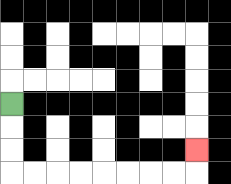{'start': '[0, 4]', 'end': '[8, 6]', 'path_directions': 'D,D,D,R,R,R,R,R,R,R,R,U', 'path_coordinates': '[[0, 4], [0, 5], [0, 6], [0, 7], [1, 7], [2, 7], [3, 7], [4, 7], [5, 7], [6, 7], [7, 7], [8, 7], [8, 6]]'}